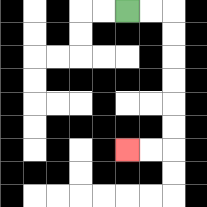{'start': '[5, 0]', 'end': '[5, 6]', 'path_directions': 'R,R,D,D,D,D,D,D,L,L', 'path_coordinates': '[[5, 0], [6, 0], [7, 0], [7, 1], [7, 2], [7, 3], [7, 4], [7, 5], [7, 6], [6, 6], [5, 6]]'}